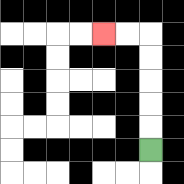{'start': '[6, 6]', 'end': '[4, 1]', 'path_directions': 'U,U,U,U,U,L,L', 'path_coordinates': '[[6, 6], [6, 5], [6, 4], [6, 3], [6, 2], [6, 1], [5, 1], [4, 1]]'}